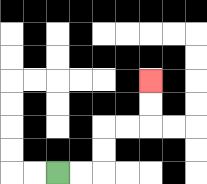{'start': '[2, 7]', 'end': '[6, 3]', 'path_directions': 'R,R,U,U,R,R,U,U', 'path_coordinates': '[[2, 7], [3, 7], [4, 7], [4, 6], [4, 5], [5, 5], [6, 5], [6, 4], [6, 3]]'}